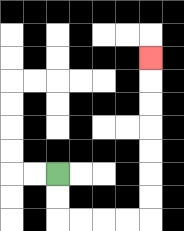{'start': '[2, 7]', 'end': '[6, 2]', 'path_directions': 'D,D,R,R,R,R,U,U,U,U,U,U,U', 'path_coordinates': '[[2, 7], [2, 8], [2, 9], [3, 9], [4, 9], [5, 9], [6, 9], [6, 8], [6, 7], [6, 6], [6, 5], [6, 4], [6, 3], [6, 2]]'}